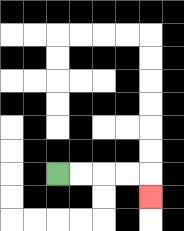{'start': '[2, 7]', 'end': '[6, 8]', 'path_directions': 'R,R,R,R,D', 'path_coordinates': '[[2, 7], [3, 7], [4, 7], [5, 7], [6, 7], [6, 8]]'}